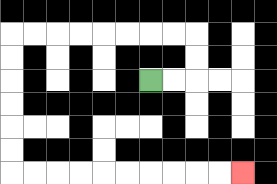{'start': '[6, 3]', 'end': '[10, 7]', 'path_directions': 'R,R,U,U,L,L,L,L,L,L,L,L,D,D,D,D,D,D,R,R,R,R,R,R,R,R,R,R', 'path_coordinates': '[[6, 3], [7, 3], [8, 3], [8, 2], [8, 1], [7, 1], [6, 1], [5, 1], [4, 1], [3, 1], [2, 1], [1, 1], [0, 1], [0, 2], [0, 3], [0, 4], [0, 5], [0, 6], [0, 7], [1, 7], [2, 7], [3, 7], [4, 7], [5, 7], [6, 7], [7, 7], [8, 7], [9, 7], [10, 7]]'}